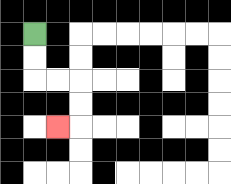{'start': '[1, 1]', 'end': '[2, 5]', 'path_directions': 'D,D,R,R,D,D,L', 'path_coordinates': '[[1, 1], [1, 2], [1, 3], [2, 3], [3, 3], [3, 4], [3, 5], [2, 5]]'}